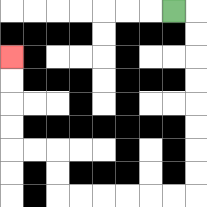{'start': '[7, 0]', 'end': '[0, 2]', 'path_directions': 'R,D,D,D,D,D,D,D,D,L,L,L,L,L,L,U,U,L,L,U,U,U,U', 'path_coordinates': '[[7, 0], [8, 0], [8, 1], [8, 2], [8, 3], [8, 4], [8, 5], [8, 6], [8, 7], [8, 8], [7, 8], [6, 8], [5, 8], [4, 8], [3, 8], [2, 8], [2, 7], [2, 6], [1, 6], [0, 6], [0, 5], [0, 4], [0, 3], [0, 2]]'}